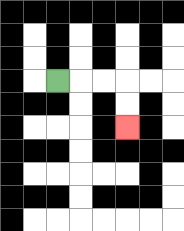{'start': '[2, 3]', 'end': '[5, 5]', 'path_directions': 'R,R,R,D,D', 'path_coordinates': '[[2, 3], [3, 3], [4, 3], [5, 3], [5, 4], [5, 5]]'}